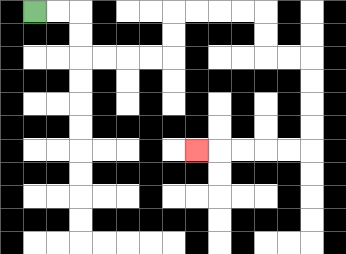{'start': '[1, 0]', 'end': '[8, 6]', 'path_directions': 'R,R,D,D,R,R,R,R,U,U,R,R,R,R,D,D,R,R,D,D,D,D,L,L,L,L,L', 'path_coordinates': '[[1, 0], [2, 0], [3, 0], [3, 1], [3, 2], [4, 2], [5, 2], [6, 2], [7, 2], [7, 1], [7, 0], [8, 0], [9, 0], [10, 0], [11, 0], [11, 1], [11, 2], [12, 2], [13, 2], [13, 3], [13, 4], [13, 5], [13, 6], [12, 6], [11, 6], [10, 6], [9, 6], [8, 6]]'}